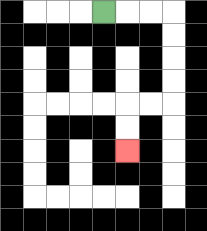{'start': '[4, 0]', 'end': '[5, 6]', 'path_directions': 'R,R,R,D,D,D,D,L,L,D,D', 'path_coordinates': '[[4, 0], [5, 0], [6, 0], [7, 0], [7, 1], [7, 2], [7, 3], [7, 4], [6, 4], [5, 4], [5, 5], [5, 6]]'}